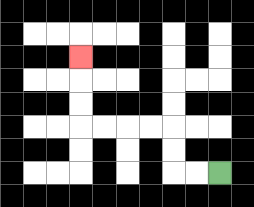{'start': '[9, 7]', 'end': '[3, 2]', 'path_directions': 'L,L,U,U,L,L,L,L,U,U,U', 'path_coordinates': '[[9, 7], [8, 7], [7, 7], [7, 6], [7, 5], [6, 5], [5, 5], [4, 5], [3, 5], [3, 4], [3, 3], [3, 2]]'}